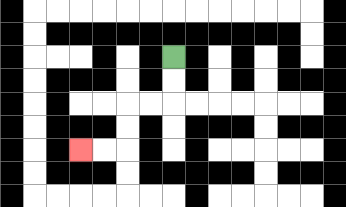{'start': '[7, 2]', 'end': '[3, 6]', 'path_directions': 'D,D,L,L,D,D,L,L', 'path_coordinates': '[[7, 2], [7, 3], [7, 4], [6, 4], [5, 4], [5, 5], [5, 6], [4, 6], [3, 6]]'}